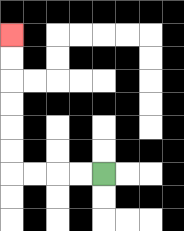{'start': '[4, 7]', 'end': '[0, 1]', 'path_directions': 'L,L,L,L,U,U,U,U,U,U', 'path_coordinates': '[[4, 7], [3, 7], [2, 7], [1, 7], [0, 7], [0, 6], [0, 5], [0, 4], [0, 3], [0, 2], [0, 1]]'}